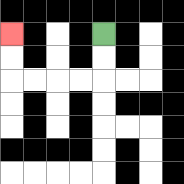{'start': '[4, 1]', 'end': '[0, 1]', 'path_directions': 'D,D,L,L,L,L,U,U', 'path_coordinates': '[[4, 1], [4, 2], [4, 3], [3, 3], [2, 3], [1, 3], [0, 3], [0, 2], [0, 1]]'}